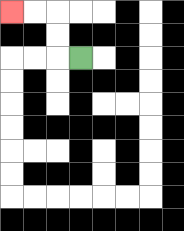{'start': '[3, 2]', 'end': '[0, 0]', 'path_directions': 'L,U,U,L,L', 'path_coordinates': '[[3, 2], [2, 2], [2, 1], [2, 0], [1, 0], [0, 0]]'}